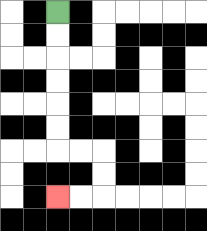{'start': '[2, 0]', 'end': '[2, 8]', 'path_directions': 'D,D,D,D,D,D,R,R,D,D,L,L', 'path_coordinates': '[[2, 0], [2, 1], [2, 2], [2, 3], [2, 4], [2, 5], [2, 6], [3, 6], [4, 6], [4, 7], [4, 8], [3, 8], [2, 8]]'}